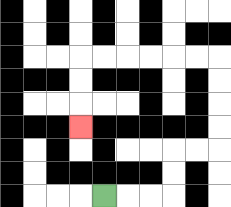{'start': '[4, 8]', 'end': '[3, 5]', 'path_directions': 'R,R,R,U,U,R,R,U,U,U,U,L,L,L,L,L,L,D,D,D', 'path_coordinates': '[[4, 8], [5, 8], [6, 8], [7, 8], [7, 7], [7, 6], [8, 6], [9, 6], [9, 5], [9, 4], [9, 3], [9, 2], [8, 2], [7, 2], [6, 2], [5, 2], [4, 2], [3, 2], [3, 3], [3, 4], [3, 5]]'}